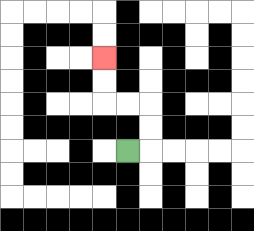{'start': '[5, 6]', 'end': '[4, 2]', 'path_directions': 'R,U,U,L,L,U,U', 'path_coordinates': '[[5, 6], [6, 6], [6, 5], [6, 4], [5, 4], [4, 4], [4, 3], [4, 2]]'}